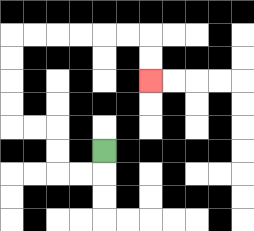{'start': '[4, 6]', 'end': '[6, 3]', 'path_directions': 'D,L,L,U,U,L,L,U,U,U,U,R,R,R,R,R,R,D,D', 'path_coordinates': '[[4, 6], [4, 7], [3, 7], [2, 7], [2, 6], [2, 5], [1, 5], [0, 5], [0, 4], [0, 3], [0, 2], [0, 1], [1, 1], [2, 1], [3, 1], [4, 1], [5, 1], [6, 1], [6, 2], [6, 3]]'}